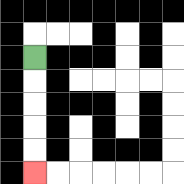{'start': '[1, 2]', 'end': '[1, 7]', 'path_directions': 'D,D,D,D,D', 'path_coordinates': '[[1, 2], [1, 3], [1, 4], [1, 5], [1, 6], [1, 7]]'}